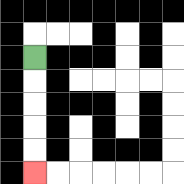{'start': '[1, 2]', 'end': '[1, 7]', 'path_directions': 'D,D,D,D,D', 'path_coordinates': '[[1, 2], [1, 3], [1, 4], [1, 5], [1, 6], [1, 7]]'}